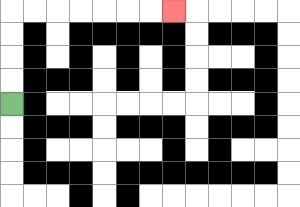{'start': '[0, 4]', 'end': '[7, 0]', 'path_directions': 'U,U,U,U,R,R,R,R,R,R,R', 'path_coordinates': '[[0, 4], [0, 3], [0, 2], [0, 1], [0, 0], [1, 0], [2, 0], [3, 0], [4, 0], [5, 0], [6, 0], [7, 0]]'}